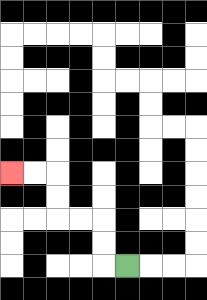{'start': '[5, 11]', 'end': '[0, 7]', 'path_directions': 'L,U,U,L,L,U,U,L,L', 'path_coordinates': '[[5, 11], [4, 11], [4, 10], [4, 9], [3, 9], [2, 9], [2, 8], [2, 7], [1, 7], [0, 7]]'}